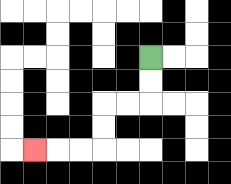{'start': '[6, 2]', 'end': '[1, 6]', 'path_directions': 'D,D,L,L,D,D,L,L,L', 'path_coordinates': '[[6, 2], [6, 3], [6, 4], [5, 4], [4, 4], [4, 5], [4, 6], [3, 6], [2, 6], [1, 6]]'}